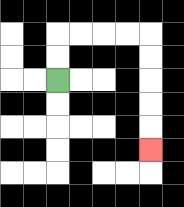{'start': '[2, 3]', 'end': '[6, 6]', 'path_directions': 'U,U,R,R,R,R,D,D,D,D,D', 'path_coordinates': '[[2, 3], [2, 2], [2, 1], [3, 1], [4, 1], [5, 1], [6, 1], [6, 2], [6, 3], [6, 4], [6, 5], [6, 6]]'}